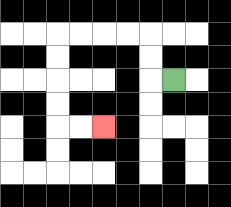{'start': '[7, 3]', 'end': '[4, 5]', 'path_directions': 'L,U,U,L,L,L,L,D,D,D,D,R,R', 'path_coordinates': '[[7, 3], [6, 3], [6, 2], [6, 1], [5, 1], [4, 1], [3, 1], [2, 1], [2, 2], [2, 3], [2, 4], [2, 5], [3, 5], [4, 5]]'}